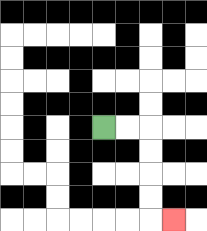{'start': '[4, 5]', 'end': '[7, 9]', 'path_directions': 'R,R,D,D,D,D,R', 'path_coordinates': '[[4, 5], [5, 5], [6, 5], [6, 6], [6, 7], [6, 8], [6, 9], [7, 9]]'}